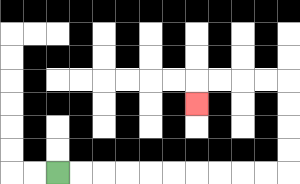{'start': '[2, 7]', 'end': '[8, 4]', 'path_directions': 'R,R,R,R,R,R,R,R,R,R,U,U,U,U,L,L,L,L,D', 'path_coordinates': '[[2, 7], [3, 7], [4, 7], [5, 7], [6, 7], [7, 7], [8, 7], [9, 7], [10, 7], [11, 7], [12, 7], [12, 6], [12, 5], [12, 4], [12, 3], [11, 3], [10, 3], [9, 3], [8, 3], [8, 4]]'}